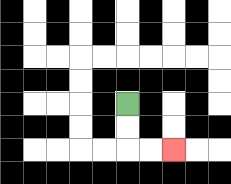{'start': '[5, 4]', 'end': '[7, 6]', 'path_directions': 'D,D,R,R', 'path_coordinates': '[[5, 4], [5, 5], [5, 6], [6, 6], [7, 6]]'}